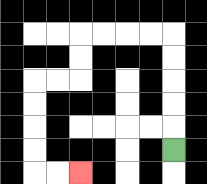{'start': '[7, 6]', 'end': '[3, 7]', 'path_directions': 'U,U,U,U,U,L,L,L,L,D,D,L,L,D,D,D,D,R,R', 'path_coordinates': '[[7, 6], [7, 5], [7, 4], [7, 3], [7, 2], [7, 1], [6, 1], [5, 1], [4, 1], [3, 1], [3, 2], [3, 3], [2, 3], [1, 3], [1, 4], [1, 5], [1, 6], [1, 7], [2, 7], [3, 7]]'}